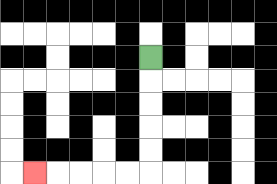{'start': '[6, 2]', 'end': '[1, 7]', 'path_directions': 'D,D,D,D,D,L,L,L,L,L', 'path_coordinates': '[[6, 2], [6, 3], [6, 4], [6, 5], [6, 6], [6, 7], [5, 7], [4, 7], [3, 7], [2, 7], [1, 7]]'}